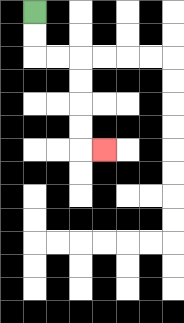{'start': '[1, 0]', 'end': '[4, 6]', 'path_directions': 'D,D,R,R,D,D,D,D,R', 'path_coordinates': '[[1, 0], [1, 1], [1, 2], [2, 2], [3, 2], [3, 3], [3, 4], [3, 5], [3, 6], [4, 6]]'}